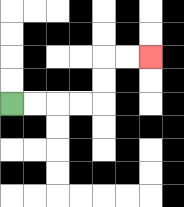{'start': '[0, 4]', 'end': '[6, 2]', 'path_directions': 'R,R,R,R,U,U,R,R', 'path_coordinates': '[[0, 4], [1, 4], [2, 4], [3, 4], [4, 4], [4, 3], [4, 2], [5, 2], [6, 2]]'}